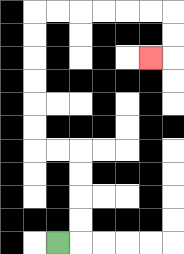{'start': '[2, 10]', 'end': '[6, 2]', 'path_directions': 'R,U,U,U,U,L,L,U,U,U,U,U,U,R,R,R,R,R,R,D,D,L', 'path_coordinates': '[[2, 10], [3, 10], [3, 9], [3, 8], [3, 7], [3, 6], [2, 6], [1, 6], [1, 5], [1, 4], [1, 3], [1, 2], [1, 1], [1, 0], [2, 0], [3, 0], [4, 0], [5, 0], [6, 0], [7, 0], [7, 1], [7, 2], [6, 2]]'}